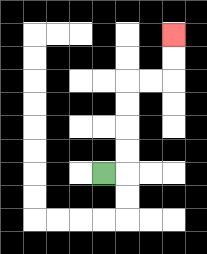{'start': '[4, 7]', 'end': '[7, 1]', 'path_directions': 'R,U,U,U,U,R,R,U,U', 'path_coordinates': '[[4, 7], [5, 7], [5, 6], [5, 5], [5, 4], [5, 3], [6, 3], [7, 3], [7, 2], [7, 1]]'}